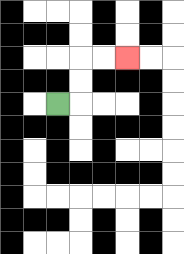{'start': '[2, 4]', 'end': '[5, 2]', 'path_directions': 'R,U,U,R,R', 'path_coordinates': '[[2, 4], [3, 4], [3, 3], [3, 2], [4, 2], [5, 2]]'}